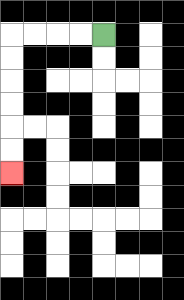{'start': '[4, 1]', 'end': '[0, 7]', 'path_directions': 'L,L,L,L,D,D,D,D,D,D', 'path_coordinates': '[[4, 1], [3, 1], [2, 1], [1, 1], [0, 1], [0, 2], [0, 3], [0, 4], [0, 5], [0, 6], [0, 7]]'}